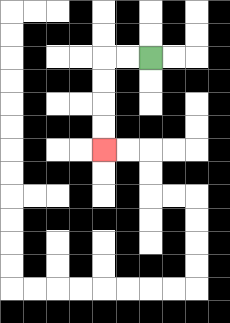{'start': '[6, 2]', 'end': '[4, 6]', 'path_directions': 'L,L,D,D,D,D', 'path_coordinates': '[[6, 2], [5, 2], [4, 2], [4, 3], [4, 4], [4, 5], [4, 6]]'}